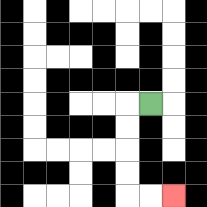{'start': '[6, 4]', 'end': '[7, 8]', 'path_directions': 'L,D,D,D,D,R,R', 'path_coordinates': '[[6, 4], [5, 4], [5, 5], [5, 6], [5, 7], [5, 8], [6, 8], [7, 8]]'}